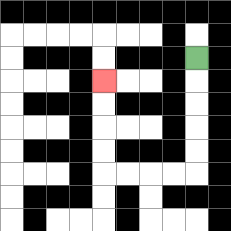{'start': '[8, 2]', 'end': '[4, 3]', 'path_directions': 'D,D,D,D,D,L,L,L,L,U,U,U,U', 'path_coordinates': '[[8, 2], [8, 3], [8, 4], [8, 5], [8, 6], [8, 7], [7, 7], [6, 7], [5, 7], [4, 7], [4, 6], [4, 5], [4, 4], [4, 3]]'}